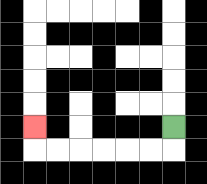{'start': '[7, 5]', 'end': '[1, 5]', 'path_directions': 'D,L,L,L,L,L,L,U', 'path_coordinates': '[[7, 5], [7, 6], [6, 6], [5, 6], [4, 6], [3, 6], [2, 6], [1, 6], [1, 5]]'}